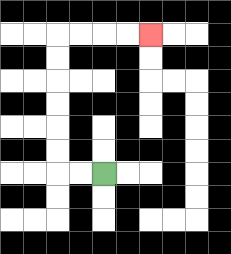{'start': '[4, 7]', 'end': '[6, 1]', 'path_directions': 'L,L,U,U,U,U,U,U,R,R,R,R', 'path_coordinates': '[[4, 7], [3, 7], [2, 7], [2, 6], [2, 5], [2, 4], [2, 3], [2, 2], [2, 1], [3, 1], [4, 1], [5, 1], [6, 1]]'}